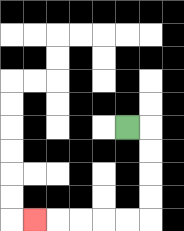{'start': '[5, 5]', 'end': '[1, 9]', 'path_directions': 'R,D,D,D,D,L,L,L,L,L', 'path_coordinates': '[[5, 5], [6, 5], [6, 6], [6, 7], [6, 8], [6, 9], [5, 9], [4, 9], [3, 9], [2, 9], [1, 9]]'}